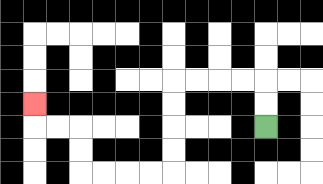{'start': '[11, 5]', 'end': '[1, 4]', 'path_directions': 'U,U,L,L,L,L,D,D,D,D,L,L,L,L,U,U,L,L,U', 'path_coordinates': '[[11, 5], [11, 4], [11, 3], [10, 3], [9, 3], [8, 3], [7, 3], [7, 4], [7, 5], [7, 6], [7, 7], [6, 7], [5, 7], [4, 7], [3, 7], [3, 6], [3, 5], [2, 5], [1, 5], [1, 4]]'}